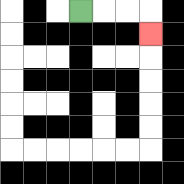{'start': '[3, 0]', 'end': '[6, 1]', 'path_directions': 'R,R,R,D', 'path_coordinates': '[[3, 0], [4, 0], [5, 0], [6, 0], [6, 1]]'}